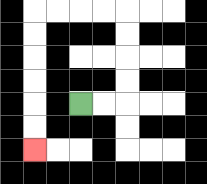{'start': '[3, 4]', 'end': '[1, 6]', 'path_directions': 'R,R,U,U,U,U,L,L,L,L,D,D,D,D,D,D', 'path_coordinates': '[[3, 4], [4, 4], [5, 4], [5, 3], [5, 2], [5, 1], [5, 0], [4, 0], [3, 0], [2, 0], [1, 0], [1, 1], [1, 2], [1, 3], [1, 4], [1, 5], [1, 6]]'}